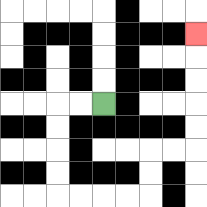{'start': '[4, 4]', 'end': '[8, 1]', 'path_directions': 'L,L,D,D,D,D,R,R,R,R,U,U,R,R,U,U,U,U,U', 'path_coordinates': '[[4, 4], [3, 4], [2, 4], [2, 5], [2, 6], [2, 7], [2, 8], [3, 8], [4, 8], [5, 8], [6, 8], [6, 7], [6, 6], [7, 6], [8, 6], [8, 5], [8, 4], [8, 3], [8, 2], [8, 1]]'}